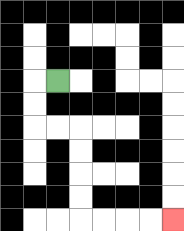{'start': '[2, 3]', 'end': '[7, 9]', 'path_directions': 'L,D,D,R,R,D,D,D,D,R,R,R,R', 'path_coordinates': '[[2, 3], [1, 3], [1, 4], [1, 5], [2, 5], [3, 5], [3, 6], [3, 7], [3, 8], [3, 9], [4, 9], [5, 9], [6, 9], [7, 9]]'}